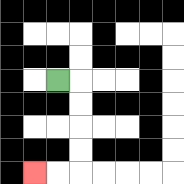{'start': '[2, 3]', 'end': '[1, 7]', 'path_directions': 'R,D,D,D,D,L,L', 'path_coordinates': '[[2, 3], [3, 3], [3, 4], [3, 5], [3, 6], [3, 7], [2, 7], [1, 7]]'}